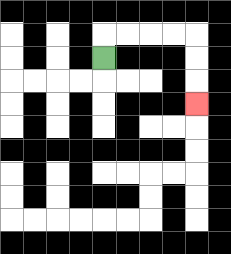{'start': '[4, 2]', 'end': '[8, 4]', 'path_directions': 'U,R,R,R,R,D,D,D', 'path_coordinates': '[[4, 2], [4, 1], [5, 1], [6, 1], [7, 1], [8, 1], [8, 2], [8, 3], [8, 4]]'}